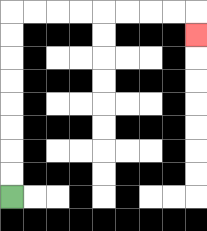{'start': '[0, 8]', 'end': '[8, 1]', 'path_directions': 'U,U,U,U,U,U,U,U,R,R,R,R,R,R,R,R,D', 'path_coordinates': '[[0, 8], [0, 7], [0, 6], [0, 5], [0, 4], [0, 3], [0, 2], [0, 1], [0, 0], [1, 0], [2, 0], [3, 0], [4, 0], [5, 0], [6, 0], [7, 0], [8, 0], [8, 1]]'}